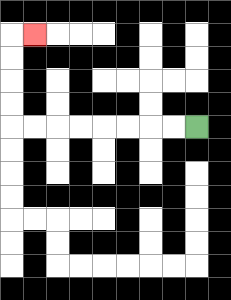{'start': '[8, 5]', 'end': '[1, 1]', 'path_directions': 'L,L,L,L,L,L,L,L,U,U,U,U,R', 'path_coordinates': '[[8, 5], [7, 5], [6, 5], [5, 5], [4, 5], [3, 5], [2, 5], [1, 5], [0, 5], [0, 4], [0, 3], [0, 2], [0, 1], [1, 1]]'}